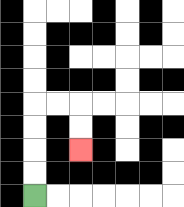{'start': '[1, 8]', 'end': '[3, 6]', 'path_directions': 'U,U,U,U,R,R,D,D', 'path_coordinates': '[[1, 8], [1, 7], [1, 6], [1, 5], [1, 4], [2, 4], [3, 4], [3, 5], [3, 6]]'}